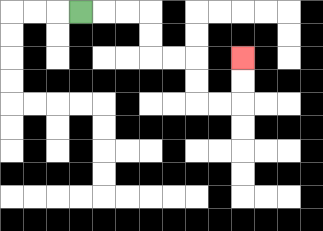{'start': '[3, 0]', 'end': '[10, 2]', 'path_directions': 'R,R,R,D,D,R,R,D,D,R,R,U,U', 'path_coordinates': '[[3, 0], [4, 0], [5, 0], [6, 0], [6, 1], [6, 2], [7, 2], [8, 2], [8, 3], [8, 4], [9, 4], [10, 4], [10, 3], [10, 2]]'}